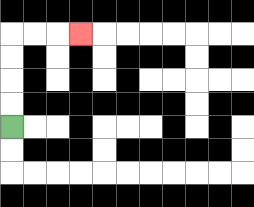{'start': '[0, 5]', 'end': '[3, 1]', 'path_directions': 'U,U,U,U,R,R,R', 'path_coordinates': '[[0, 5], [0, 4], [0, 3], [0, 2], [0, 1], [1, 1], [2, 1], [3, 1]]'}